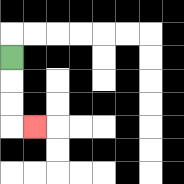{'start': '[0, 2]', 'end': '[1, 5]', 'path_directions': 'D,D,D,R', 'path_coordinates': '[[0, 2], [0, 3], [0, 4], [0, 5], [1, 5]]'}